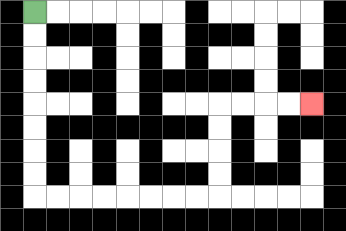{'start': '[1, 0]', 'end': '[13, 4]', 'path_directions': 'D,D,D,D,D,D,D,D,R,R,R,R,R,R,R,R,U,U,U,U,R,R,R,R', 'path_coordinates': '[[1, 0], [1, 1], [1, 2], [1, 3], [1, 4], [1, 5], [1, 6], [1, 7], [1, 8], [2, 8], [3, 8], [4, 8], [5, 8], [6, 8], [7, 8], [8, 8], [9, 8], [9, 7], [9, 6], [9, 5], [9, 4], [10, 4], [11, 4], [12, 4], [13, 4]]'}